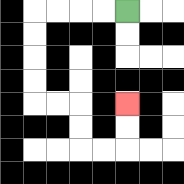{'start': '[5, 0]', 'end': '[5, 4]', 'path_directions': 'L,L,L,L,D,D,D,D,R,R,D,D,R,R,U,U', 'path_coordinates': '[[5, 0], [4, 0], [3, 0], [2, 0], [1, 0], [1, 1], [1, 2], [1, 3], [1, 4], [2, 4], [3, 4], [3, 5], [3, 6], [4, 6], [5, 6], [5, 5], [5, 4]]'}